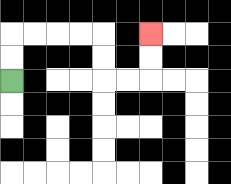{'start': '[0, 3]', 'end': '[6, 1]', 'path_directions': 'U,U,R,R,R,R,D,D,R,R,U,U', 'path_coordinates': '[[0, 3], [0, 2], [0, 1], [1, 1], [2, 1], [3, 1], [4, 1], [4, 2], [4, 3], [5, 3], [6, 3], [6, 2], [6, 1]]'}